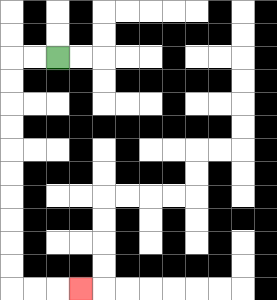{'start': '[2, 2]', 'end': '[3, 12]', 'path_directions': 'L,L,D,D,D,D,D,D,D,D,D,D,R,R,R', 'path_coordinates': '[[2, 2], [1, 2], [0, 2], [0, 3], [0, 4], [0, 5], [0, 6], [0, 7], [0, 8], [0, 9], [0, 10], [0, 11], [0, 12], [1, 12], [2, 12], [3, 12]]'}